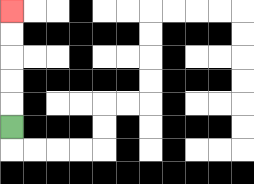{'start': '[0, 5]', 'end': '[0, 0]', 'path_directions': 'U,U,U,U,U', 'path_coordinates': '[[0, 5], [0, 4], [0, 3], [0, 2], [0, 1], [0, 0]]'}